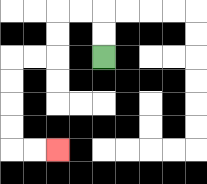{'start': '[4, 2]', 'end': '[2, 6]', 'path_directions': 'U,U,L,L,D,D,L,L,D,D,D,D,R,R', 'path_coordinates': '[[4, 2], [4, 1], [4, 0], [3, 0], [2, 0], [2, 1], [2, 2], [1, 2], [0, 2], [0, 3], [0, 4], [0, 5], [0, 6], [1, 6], [2, 6]]'}